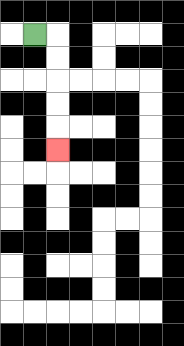{'start': '[1, 1]', 'end': '[2, 6]', 'path_directions': 'R,D,D,D,D,D', 'path_coordinates': '[[1, 1], [2, 1], [2, 2], [2, 3], [2, 4], [2, 5], [2, 6]]'}